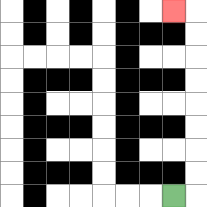{'start': '[7, 8]', 'end': '[7, 0]', 'path_directions': 'R,U,U,U,U,U,U,U,U,L', 'path_coordinates': '[[7, 8], [8, 8], [8, 7], [8, 6], [8, 5], [8, 4], [8, 3], [8, 2], [8, 1], [8, 0], [7, 0]]'}